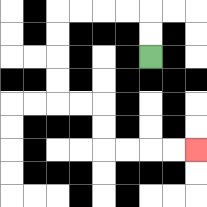{'start': '[6, 2]', 'end': '[8, 6]', 'path_directions': 'U,U,L,L,L,L,D,D,D,D,R,R,D,D,R,R,R,R', 'path_coordinates': '[[6, 2], [6, 1], [6, 0], [5, 0], [4, 0], [3, 0], [2, 0], [2, 1], [2, 2], [2, 3], [2, 4], [3, 4], [4, 4], [4, 5], [4, 6], [5, 6], [6, 6], [7, 6], [8, 6]]'}